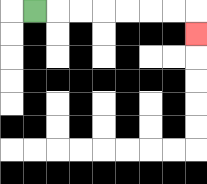{'start': '[1, 0]', 'end': '[8, 1]', 'path_directions': 'R,R,R,R,R,R,R,D', 'path_coordinates': '[[1, 0], [2, 0], [3, 0], [4, 0], [5, 0], [6, 0], [7, 0], [8, 0], [8, 1]]'}